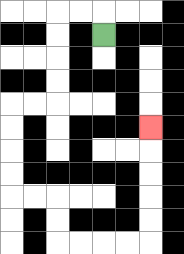{'start': '[4, 1]', 'end': '[6, 5]', 'path_directions': 'U,L,L,D,D,D,D,L,L,D,D,D,D,R,R,D,D,R,R,R,R,U,U,U,U,U', 'path_coordinates': '[[4, 1], [4, 0], [3, 0], [2, 0], [2, 1], [2, 2], [2, 3], [2, 4], [1, 4], [0, 4], [0, 5], [0, 6], [0, 7], [0, 8], [1, 8], [2, 8], [2, 9], [2, 10], [3, 10], [4, 10], [5, 10], [6, 10], [6, 9], [6, 8], [6, 7], [6, 6], [6, 5]]'}